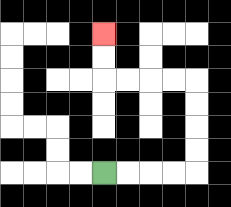{'start': '[4, 7]', 'end': '[4, 1]', 'path_directions': 'R,R,R,R,U,U,U,U,L,L,L,L,U,U', 'path_coordinates': '[[4, 7], [5, 7], [6, 7], [7, 7], [8, 7], [8, 6], [8, 5], [8, 4], [8, 3], [7, 3], [6, 3], [5, 3], [4, 3], [4, 2], [4, 1]]'}